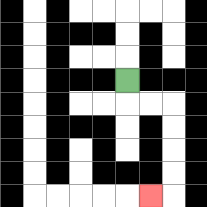{'start': '[5, 3]', 'end': '[6, 8]', 'path_directions': 'D,R,R,D,D,D,D,L', 'path_coordinates': '[[5, 3], [5, 4], [6, 4], [7, 4], [7, 5], [7, 6], [7, 7], [7, 8], [6, 8]]'}